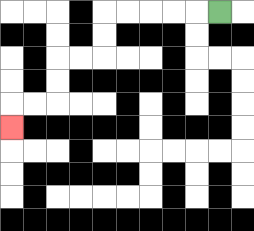{'start': '[9, 0]', 'end': '[0, 5]', 'path_directions': 'L,L,L,L,L,D,D,L,L,D,D,L,L,D', 'path_coordinates': '[[9, 0], [8, 0], [7, 0], [6, 0], [5, 0], [4, 0], [4, 1], [4, 2], [3, 2], [2, 2], [2, 3], [2, 4], [1, 4], [0, 4], [0, 5]]'}